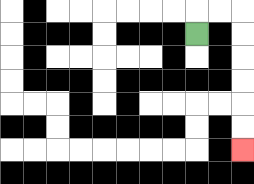{'start': '[8, 1]', 'end': '[10, 6]', 'path_directions': 'U,R,R,D,D,D,D,D,D', 'path_coordinates': '[[8, 1], [8, 0], [9, 0], [10, 0], [10, 1], [10, 2], [10, 3], [10, 4], [10, 5], [10, 6]]'}